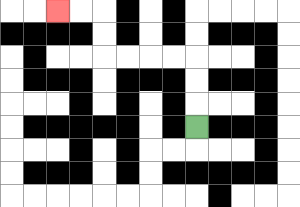{'start': '[8, 5]', 'end': '[2, 0]', 'path_directions': 'U,U,U,L,L,L,L,U,U,L,L', 'path_coordinates': '[[8, 5], [8, 4], [8, 3], [8, 2], [7, 2], [6, 2], [5, 2], [4, 2], [4, 1], [4, 0], [3, 0], [2, 0]]'}